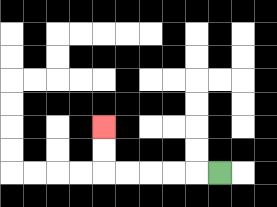{'start': '[9, 7]', 'end': '[4, 5]', 'path_directions': 'L,L,L,L,L,U,U', 'path_coordinates': '[[9, 7], [8, 7], [7, 7], [6, 7], [5, 7], [4, 7], [4, 6], [4, 5]]'}